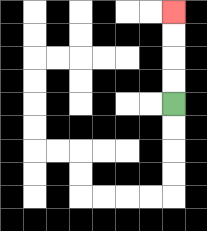{'start': '[7, 4]', 'end': '[7, 0]', 'path_directions': 'U,U,U,U', 'path_coordinates': '[[7, 4], [7, 3], [7, 2], [7, 1], [7, 0]]'}